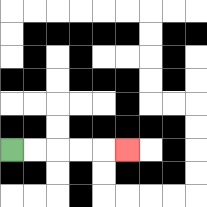{'start': '[0, 6]', 'end': '[5, 6]', 'path_directions': 'R,R,R,R,R', 'path_coordinates': '[[0, 6], [1, 6], [2, 6], [3, 6], [4, 6], [5, 6]]'}